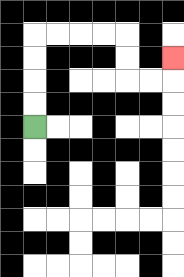{'start': '[1, 5]', 'end': '[7, 2]', 'path_directions': 'U,U,U,U,R,R,R,R,D,D,R,R,U', 'path_coordinates': '[[1, 5], [1, 4], [1, 3], [1, 2], [1, 1], [2, 1], [3, 1], [4, 1], [5, 1], [5, 2], [5, 3], [6, 3], [7, 3], [7, 2]]'}